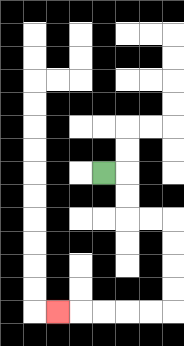{'start': '[4, 7]', 'end': '[2, 13]', 'path_directions': 'R,D,D,R,R,D,D,D,D,L,L,L,L,L', 'path_coordinates': '[[4, 7], [5, 7], [5, 8], [5, 9], [6, 9], [7, 9], [7, 10], [7, 11], [7, 12], [7, 13], [6, 13], [5, 13], [4, 13], [3, 13], [2, 13]]'}